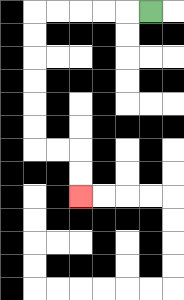{'start': '[6, 0]', 'end': '[3, 8]', 'path_directions': 'L,L,L,L,L,D,D,D,D,D,D,R,R,D,D', 'path_coordinates': '[[6, 0], [5, 0], [4, 0], [3, 0], [2, 0], [1, 0], [1, 1], [1, 2], [1, 3], [1, 4], [1, 5], [1, 6], [2, 6], [3, 6], [3, 7], [3, 8]]'}